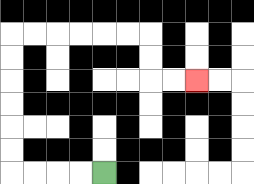{'start': '[4, 7]', 'end': '[8, 3]', 'path_directions': 'L,L,L,L,U,U,U,U,U,U,R,R,R,R,R,R,D,D,R,R', 'path_coordinates': '[[4, 7], [3, 7], [2, 7], [1, 7], [0, 7], [0, 6], [0, 5], [0, 4], [0, 3], [0, 2], [0, 1], [1, 1], [2, 1], [3, 1], [4, 1], [5, 1], [6, 1], [6, 2], [6, 3], [7, 3], [8, 3]]'}